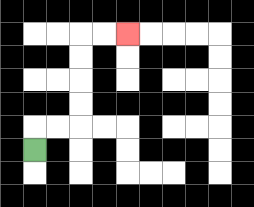{'start': '[1, 6]', 'end': '[5, 1]', 'path_directions': 'U,R,R,U,U,U,U,R,R', 'path_coordinates': '[[1, 6], [1, 5], [2, 5], [3, 5], [3, 4], [3, 3], [3, 2], [3, 1], [4, 1], [5, 1]]'}